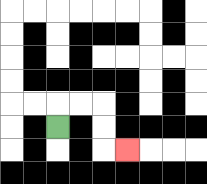{'start': '[2, 5]', 'end': '[5, 6]', 'path_directions': 'U,R,R,D,D,R', 'path_coordinates': '[[2, 5], [2, 4], [3, 4], [4, 4], [4, 5], [4, 6], [5, 6]]'}